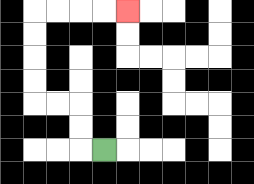{'start': '[4, 6]', 'end': '[5, 0]', 'path_directions': 'L,U,U,L,L,U,U,U,U,R,R,R,R', 'path_coordinates': '[[4, 6], [3, 6], [3, 5], [3, 4], [2, 4], [1, 4], [1, 3], [1, 2], [1, 1], [1, 0], [2, 0], [3, 0], [4, 0], [5, 0]]'}